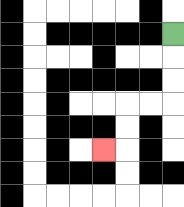{'start': '[7, 1]', 'end': '[4, 6]', 'path_directions': 'D,D,D,L,L,D,D,L', 'path_coordinates': '[[7, 1], [7, 2], [7, 3], [7, 4], [6, 4], [5, 4], [5, 5], [5, 6], [4, 6]]'}